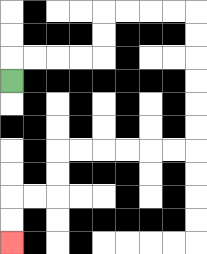{'start': '[0, 3]', 'end': '[0, 10]', 'path_directions': 'U,R,R,R,R,U,U,R,R,R,R,D,D,D,D,D,D,L,L,L,L,L,L,D,D,L,L,D,D', 'path_coordinates': '[[0, 3], [0, 2], [1, 2], [2, 2], [3, 2], [4, 2], [4, 1], [4, 0], [5, 0], [6, 0], [7, 0], [8, 0], [8, 1], [8, 2], [8, 3], [8, 4], [8, 5], [8, 6], [7, 6], [6, 6], [5, 6], [4, 6], [3, 6], [2, 6], [2, 7], [2, 8], [1, 8], [0, 8], [0, 9], [0, 10]]'}